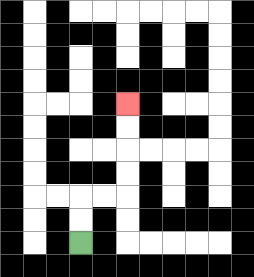{'start': '[3, 10]', 'end': '[5, 4]', 'path_directions': 'U,U,R,R,U,U,U,U', 'path_coordinates': '[[3, 10], [3, 9], [3, 8], [4, 8], [5, 8], [5, 7], [5, 6], [5, 5], [5, 4]]'}